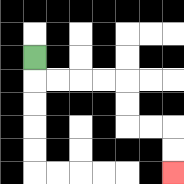{'start': '[1, 2]', 'end': '[7, 7]', 'path_directions': 'D,R,R,R,R,D,D,R,R,D,D', 'path_coordinates': '[[1, 2], [1, 3], [2, 3], [3, 3], [4, 3], [5, 3], [5, 4], [5, 5], [6, 5], [7, 5], [7, 6], [7, 7]]'}